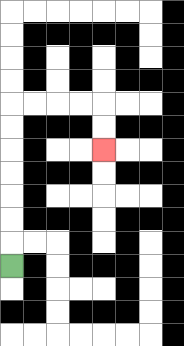{'start': '[0, 11]', 'end': '[4, 6]', 'path_directions': 'U,U,U,U,U,U,U,R,R,R,R,D,D', 'path_coordinates': '[[0, 11], [0, 10], [0, 9], [0, 8], [0, 7], [0, 6], [0, 5], [0, 4], [1, 4], [2, 4], [3, 4], [4, 4], [4, 5], [4, 6]]'}